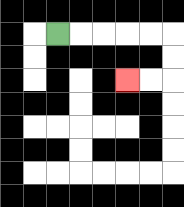{'start': '[2, 1]', 'end': '[5, 3]', 'path_directions': 'R,R,R,R,R,D,D,L,L', 'path_coordinates': '[[2, 1], [3, 1], [4, 1], [5, 1], [6, 1], [7, 1], [7, 2], [7, 3], [6, 3], [5, 3]]'}